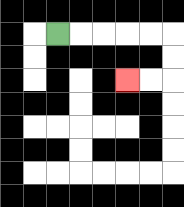{'start': '[2, 1]', 'end': '[5, 3]', 'path_directions': 'R,R,R,R,R,D,D,L,L', 'path_coordinates': '[[2, 1], [3, 1], [4, 1], [5, 1], [6, 1], [7, 1], [7, 2], [7, 3], [6, 3], [5, 3]]'}